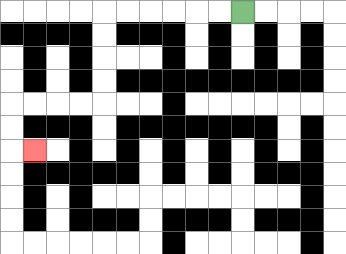{'start': '[10, 0]', 'end': '[1, 6]', 'path_directions': 'L,L,L,L,L,L,D,D,D,D,L,L,L,L,D,D,R', 'path_coordinates': '[[10, 0], [9, 0], [8, 0], [7, 0], [6, 0], [5, 0], [4, 0], [4, 1], [4, 2], [4, 3], [4, 4], [3, 4], [2, 4], [1, 4], [0, 4], [0, 5], [0, 6], [1, 6]]'}